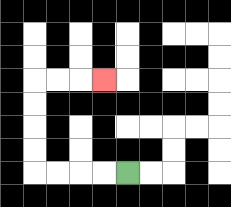{'start': '[5, 7]', 'end': '[4, 3]', 'path_directions': 'L,L,L,L,U,U,U,U,R,R,R', 'path_coordinates': '[[5, 7], [4, 7], [3, 7], [2, 7], [1, 7], [1, 6], [1, 5], [1, 4], [1, 3], [2, 3], [3, 3], [4, 3]]'}